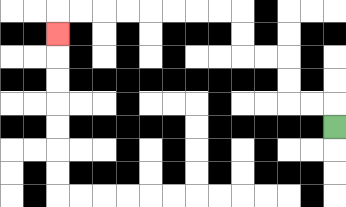{'start': '[14, 5]', 'end': '[2, 1]', 'path_directions': 'U,L,L,U,U,L,L,U,U,L,L,L,L,L,L,L,L,D', 'path_coordinates': '[[14, 5], [14, 4], [13, 4], [12, 4], [12, 3], [12, 2], [11, 2], [10, 2], [10, 1], [10, 0], [9, 0], [8, 0], [7, 0], [6, 0], [5, 0], [4, 0], [3, 0], [2, 0], [2, 1]]'}